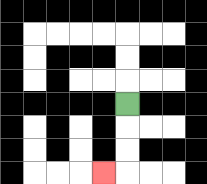{'start': '[5, 4]', 'end': '[4, 7]', 'path_directions': 'D,D,D,L', 'path_coordinates': '[[5, 4], [5, 5], [5, 6], [5, 7], [4, 7]]'}